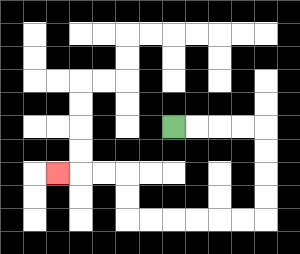{'start': '[7, 5]', 'end': '[2, 7]', 'path_directions': 'R,R,R,R,D,D,D,D,L,L,L,L,L,L,U,U,L,L,L', 'path_coordinates': '[[7, 5], [8, 5], [9, 5], [10, 5], [11, 5], [11, 6], [11, 7], [11, 8], [11, 9], [10, 9], [9, 9], [8, 9], [7, 9], [6, 9], [5, 9], [5, 8], [5, 7], [4, 7], [3, 7], [2, 7]]'}